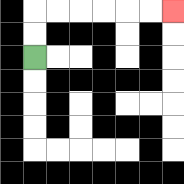{'start': '[1, 2]', 'end': '[7, 0]', 'path_directions': 'U,U,R,R,R,R,R,R', 'path_coordinates': '[[1, 2], [1, 1], [1, 0], [2, 0], [3, 0], [4, 0], [5, 0], [6, 0], [7, 0]]'}